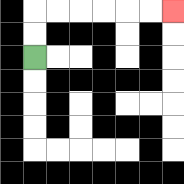{'start': '[1, 2]', 'end': '[7, 0]', 'path_directions': 'U,U,R,R,R,R,R,R', 'path_coordinates': '[[1, 2], [1, 1], [1, 0], [2, 0], [3, 0], [4, 0], [5, 0], [6, 0], [7, 0]]'}